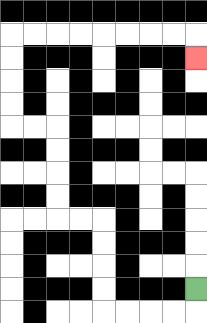{'start': '[8, 12]', 'end': '[8, 2]', 'path_directions': 'D,L,L,L,L,U,U,U,U,L,L,U,U,U,U,L,L,U,U,U,U,R,R,R,R,R,R,R,R,D', 'path_coordinates': '[[8, 12], [8, 13], [7, 13], [6, 13], [5, 13], [4, 13], [4, 12], [4, 11], [4, 10], [4, 9], [3, 9], [2, 9], [2, 8], [2, 7], [2, 6], [2, 5], [1, 5], [0, 5], [0, 4], [0, 3], [0, 2], [0, 1], [1, 1], [2, 1], [3, 1], [4, 1], [5, 1], [6, 1], [7, 1], [8, 1], [8, 2]]'}